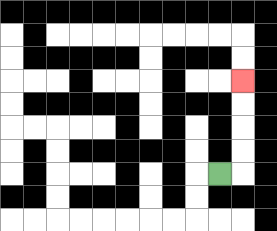{'start': '[9, 7]', 'end': '[10, 3]', 'path_directions': 'R,U,U,U,U', 'path_coordinates': '[[9, 7], [10, 7], [10, 6], [10, 5], [10, 4], [10, 3]]'}